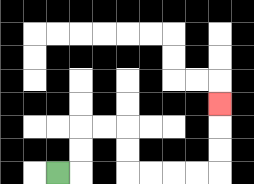{'start': '[2, 7]', 'end': '[9, 4]', 'path_directions': 'R,U,U,R,R,D,D,R,R,R,R,U,U,U', 'path_coordinates': '[[2, 7], [3, 7], [3, 6], [3, 5], [4, 5], [5, 5], [5, 6], [5, 7], [6, 7], [7, 7], [8, 7], [9, 7], [9, 6], [9, 5], [9, 4]]'}